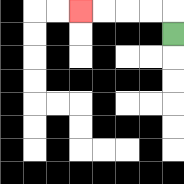{'start': '[7, 1]', 'end': '[3, 0]', 'path_directions': 'U,L,L,L,L', 'path_coordinates': '[[7, 1], [7, 0], [6, 0], [5, 0], [4, 0], [3, 0]]'}